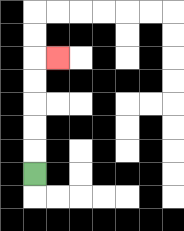{'start': '[1, 7]', 'end': '[2, 2]', 'path_directions': 'U,U,U,U,U,R', 'path_coordinates': '[[1, 7], [1, 6], [1, 5], [1, 4], [1, 3], [1, 2], [2, 2]]'}